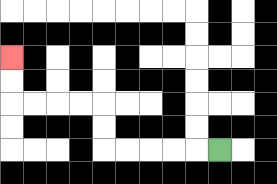{'start': '[9, 6]', 'end': '[0, 2]', 'path_directions': 'L,L,L,L,L,U,U,L,L,L,L,U,U', 'path_coordinates': '[[9, 6], [8, 6], [7, 6], [6, 6], [5, 6], [4, 6], [4, 5], [4, 4], [3, 4], [2, 4], [1, 4], [0, 4], [0, 3], [0, 2]]'}